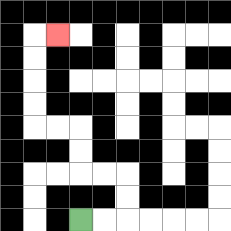{'start': '[3, 9]', 'end': '[2, 1]', 'path_directions': 'R,R,U,U,L,L,U,U,L,L,U,U,U,U,R', 'path_coordinates': '[[3, 9], [4, 9], [5, 9], [5, 8], [5, 7], [4, 7], [3, 7], [3, 6], [3, 5], [2, 5], [1, 5], [1, 4], [1, 3], [1, 2], [1, 1], [2, 1]]'}